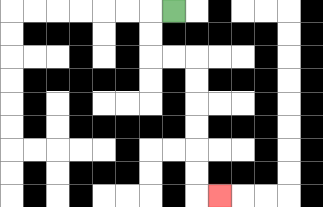{'start': '[7, 0]', 'end': '[9, 8]', 'path_directions': 'L,D,D,R,R,D,D,D,D,D,D,R', 'path_coordinates': '[[7, 0], [6, 0], [6, 1], [6, 2], [7, 2], [8, 2], [8, 3], [8, 4], [8, 5], [8, 6], [8, 7], [8, 8], [9, 8]]'}